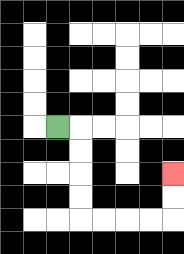{'start': '[2, 5]', 'end': '[7, 7]', 'path_directions': 'R,D,D,D,D,R,R,R,R,U,U', 'path_coordinates': '[[2, 5], [3, 5], [3, 6], [3, 7], [3, 8], [3, 9], [4, 9], [5, 9], [6, 9], [7, 9], [7, 8], [7, 7]]'}